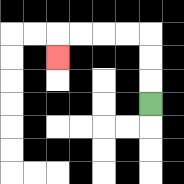{'start': '[6, 4]', 'end': '[2, 2]', 'path_directions': 'U,U,U,L,L,L,L,D', 'path_coordinates': '[[6, 4], [6, 3], [6, 2], [6, 1], [5, 1], [4, 1], [3, 1], [2, 1], [2, 2]]'}